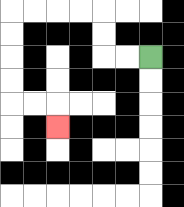{'start': '[6, 2]', 'end': '[2, 5]', 'path_directions': 'L,L,U,U,L,L,L,L,D,D,D,D,R,R,D', 'path_coordinates': '[[6, 2], [5, 2], [4, 2], [4, 1], [4, 0], [3, 0], [2, 0], [1, 0], [0, 0], [0, 1], [0, 2], [0, 3], [0, 4], [1, 4], [2, 4], [2, 5]]'}